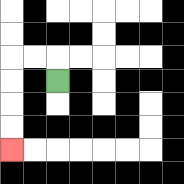{'start': '[2, 3]', 'end': '[0, 6]', 'path_directions': 'U,L,L,D,D,D,D', 'path_coordinates': '[[2, 3], [2, 2], [1, 2], [0, 2], [0, 3], [0, 4], [0, 5], [0, 6]]'}